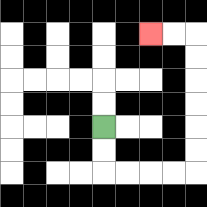{'start': '[4, 5]', 'end': '[6, 1]', 'path_directions': 'D,D,R,R,R,R,U,U,U,U,U,U,L,L', 'path_coordinates': '[[4, 5], [4, 6], [4, 7], [5, 7], [6, 7], [7, 7], [8, 7], [8, 6], [8, 5], [8, 4], [8, 3], [8, 2], [8, 1], [7, 1], [6, 1]]'}